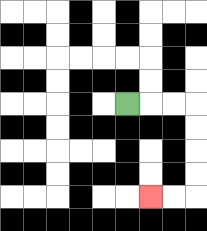{'start': '[5, 4]', 'end': '[6, 8]', 'path_directions': 'R,R,R,D,D,D,D,L,L', 'path_coordinates': '[[5, 4], [6, 4], [7, 4], [8, 4], [8, 5], [8, 6], [8, 7], [8, 8], [7, 8], [6, 8]]'}